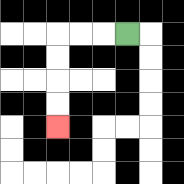{'start': '[5, 1]', 'end': '[2, 5]', 'path_directions': 'L,L,L,D,D,D,D', 'path_coordinates': '[[5, 1], [4, 1], [3, 1], [2, 1], [2, 2], [2, 3], [2, 4], [2, 5]]'}